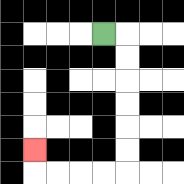{'start': '[4, 1]', 'end': '[1, 6]', 'path_directions': 'R,D,D,D,D,D,D,L,L,L,L,U', 'path_coordinates': '[[4, 1], [5, 1], [5, 2], [5, 3], [5, 4], [5, 5], [5, 6], [5, 7], [4, 7], [3, 7], [2, 7], [1, 7], [1, 6]]'}